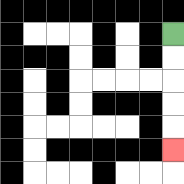{'start': '[7, 1]', 'end': '[7, 6]', 'path_directions': 'D,D,D,D,D', 'path_coordinates': '[[7, 1], [7, 2], [7, 3], [7, 4], [7, 5], [7, 6]]'}